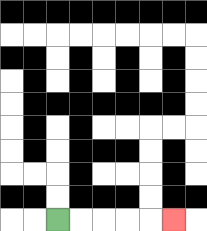{'start': '[2, 9]', 'end': '[7, 9]', 'path_directions': 'R,R,R,R,R', 'path_coordinates': '[[2, 9], [3, 9], [4, 9], [5, 9], [6, 9], [7, 9]]'}